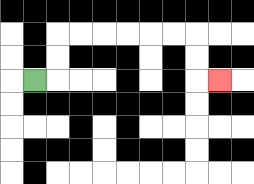{'start': '[1, 3]', 'end': '[9, 3]', 'path_directions': 'R,U,U,R,R,R,R,R,R,D,D,R', 'path_coordinates': '[[1, 3], [2, 3], [2, 2], [2, 1], [3, 1], [4, 1], [5, 1], [6, 1], [7, 1], [8, 1], [8, 2], [8, 3], [9, 3]]'}